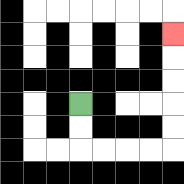{'start': '[3, 4]', 'end': '[7, 1]', 'path_directions': 'D,D,R,R,R,R,U,U,U,U,U', 'path_coordinates': '[[3, 4], [3, 5], [3, 6], [4, 6], [5, 6], [6, 6], [7, 6], [7, 5], [7, 4], [7, 3], [7, 2], [7, 1]]'}